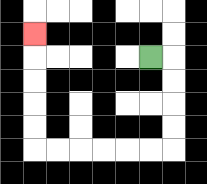{'start': '[6, 2]', 'end': '[1, 1]', 'path_directions': 'R,D,D,D,D,L,L,L,L,L,L,U,U,U,U,U', 'path_coordinates': '[[6, 2], [7, 2], [7, 3], [7, 4], [7, 5], [7, 6], [6, 6], [5, 6], [4, 6], [3, 6], [2, 6], [1, 6], [1, 5], [1, 4], [1, 3], [1, 2], [1, 1]]'}